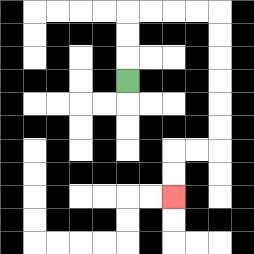{'start': '[5, 3]', 'end': '[7, 8]', 'path_directions': 'U,U,U,R,R,R,R,D,D,D,D,D,D,L,L,D,D', 'path_coordinates': '[[5, 3], [5, 2], [5, 1], [5, 0], [6, 0], [7, 0], [8, 0], [9, 0], [9, 1], [9, 2], [9, 3], [9, 4], [9, 5], [9, 6], [8, 6], [7, 6], [7, 7], [7, 8]]'}